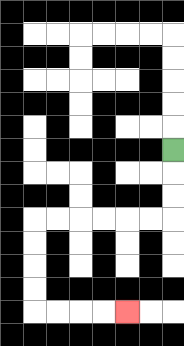{'start': '[7, 6]', 'end': '[5, 13]', 'path_directions': 'D,D,D,L,L,L,L,L,L,D,D,D,D,R,R,R,R', 'path_coordinates': '[[7, 6], [7, 7], [7, 8], [7, 9], [6, 9], [5, 9], [4, 9], [3, 9], [2, 9], [1, 9], [1, 10], [1, 11], [1, 12], [1, 13], [2, 13], [3, 13], [4, 13], [5, 13]]'}